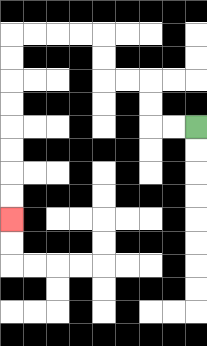{'start': '[8, 5]', 'end': '[0, 9]', 'path_directions': 'L,L,U,U,L,L,U,U,L,L,L,L,D,D,D,D,D,D,D,D', 'path_coordinates': '[[8, 5], [7, 5], [6, 5], [6, 4], [6, 3], [5, 3], [4, 3], [4, 2], [4, 1], [3, 1], [2, 1], [1, 1], [0, 1], [0, 2], [0, 3], [0, 4], [0, 5], [0, 6], [0, 7], [0, 8], [0, 9]]'}